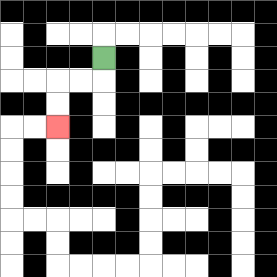{'start': '[4, 2]', 'end': '[2, 5]', 'path_directions': 'D,L,L,D,D', 'path_coordinates': '[[4, 2], [4, 3], [3, 3], [2, 3], [2, 4], [2, 5]]'}